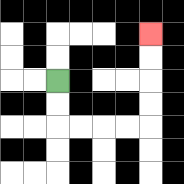{'start': '[2, 3]', 'end': '[6, 1]', 'path_directions': 'D,D,R,R,R,R,U,U,U,U', 'path_coordinates': '[[2, 3], [2, 4], [2, 5], [3, 5], [4, 5], [5, 5], [6, 5], [6, 4], [6, 3], [6, 2], [6, 1]]'}